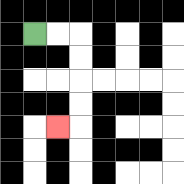{'start': '[1, 1]', 'end': '[2, 5]', 'path_directions': 'R,R,D,D,D,D,L', 'path_coordinates': '[[1, 1], [2, 1], [3, 1], [3, 2], [3, 3], [3, 4], [3, 5], [2, 5]]'}